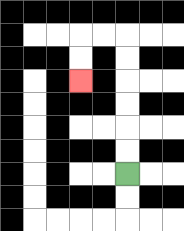{'start': '[5, 7]', 'end': '[3, 3]', 'path_directions': 'U,U,U,U,U,U,L,L,D,D', 'path_coordinates': '[[5, 7], [5, 6], [5, 5], [5, 4], [5, 3], [5, 2], [5, 1], [4, 1], [3, 1], [3, 2], [3, 3]]'}